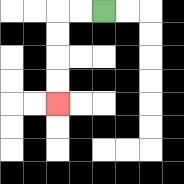{'start': '[4, 0]', 'end': '[2, 4]', 'path_directions': 'L,L,D,D,D,D', 'path_coordinates': '[[4, 0], [3, 0], [2, 0], [2, 1], [2, 2], [2, 3], [2, 4]]'}